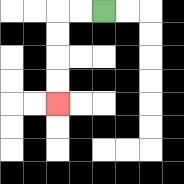{'start': '[4, 0]', 'end': '[2, 4]', 'path_directions': 'L,L,D,D,D,D', 'path_coordinates': '[[4, 0], [3, 0], [2, 0], [2, 1], [2, 2], [2, 3], [2, 4]]'}